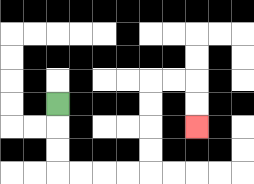{'start': '[2, 4]', 'end': '[8, 5]', 'path_directions': 'D,D,D,R,R,R,R,U,U,U,U,R,R,D,D', 'path_coordinates': '[[2, 4], [2, 5], [2, 6], [2, 7], [3, 7], [4, 7], [5, 7], [6, 7], [6, 6], [6, 5], [6, 4], [6, 3], [7, 3], [8, 3], [8, 4], [8, 5]]'}